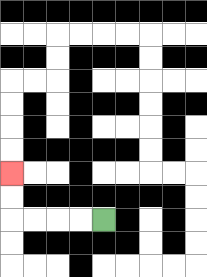{'start': '[4, 9]', 'end': '[0, 7]', 'path_directions': 'L,L,L,L,U,U', 'path_coordinates': '[[4, 9], [3, 9], [2, 9], [1, 9], [0, 9], [0, 8], [0, 7]]'}